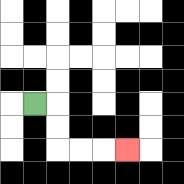{'start': '[1, 4]', 'end': '[5, 6]', 'path_directions': 'R,D,D,R,R,R', 'path_coordinates': '[[1, 4], [2, 4], [2, 5], [2, 6], [3, 6], [4, 6], [5, 6]]'}